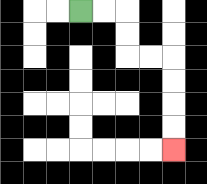{'start': '[3, 0]', 'end': '[7, 6]', 'path_directions': 'R,R,D,D,R,R,D,D,D,D', 'path_coordinates': '[[3, 0], [4, 0], [5, 0], [5, 1], [5, 2], [6, 2], [7, 2], [7, 3], [7, 4], [7, 5], [7, 6]]'}